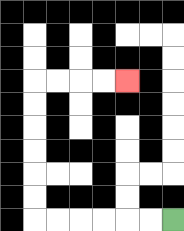{'start': '[7, 9]', 'end': '[5, 3]', 'path_directions': 'L,L,L,L,L,L,U,U,U,U,U,U,R,R,R,R', 'path_coordinates': '[[7, 9], [6, 9], [5, 9], [4, 9], [3, 9], [2, 9], [1, 9], [1, 8], [1, 7], [1, 6], [1, 5], [1, 4], [1, 3], [2, 3], [3, 3], [4, 3], [5, 3]]'}